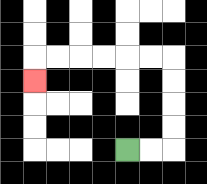{'start': '[5, 6]', 'end': '[1, 3]', 'path_directions': 'R,R,U,U,U,U,L,L,L,L,L,L,D', 'path_coordinates': '[[5, 6], [6, 6], [7, 6], [7, 5], [7, 4], [7, 3], [7, 2], [6, 2], [5, 2], [4, 2], [3, 2], [2, 2], [1, 2], [1, 3]]'}